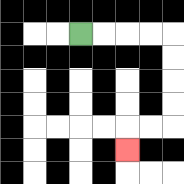{'start': '[3, 1]', 'end': '[5, 6]', 'path_directions': 'R,R,R,R,D,D,D,D,L,L,D', 'path_coordinates': '[[3, 1], [4, 1], [5, 1], [6, 1], [7, 1], [7, 2], [7, 3], [7, 4], [7, 5], [6, 5], [5, 5], [5, 6]]'}